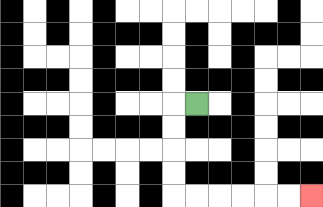{'start': '[8, 4]', 'end': '[13, 8]', 'path_directions': 'L,D,D,D,D,R,R,R,R,R,R', 'path_coordinates': '[[8, 4], [7, 4], [7, 5], [7, 6], [7, 7], [7, 8], [8, 8], [9, 8], [10, 8], [11, 8], [12, 8], [13, 8]]'}